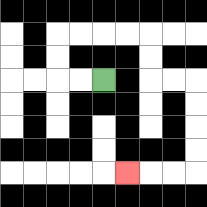{'start': '[4, 3]', 'end': '[5, 7]', 'path_directions': 'L,L,U,U,R,R,R,R,D,D,R,R,D,D,D,D,L,L,L', 'path_coordinates': '[[4, 3], [3, 3], [2, 3], [2, 2], [2, 1], [3, 1], [4, 1], [5, 1], [6, 1], [6, 2], [6, 3], [7, 3], [8, 3], [8, 4], [8, 5], [8, 6], [8, 7], [7, 7], [6, 7], [5, 7]]'}